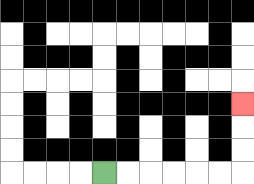{'start': '[4, 7]', 'end': '[10, 4]', 'path_directions': 'R,R,R,R,R,R,U,U,U', 'path_coordinates': '[[4, 7], [5, 7], [6, 7], [7, 7], [8, 7], [9, 7], [10, 7], [10, 6], [10, 5], [10, 4]]'}